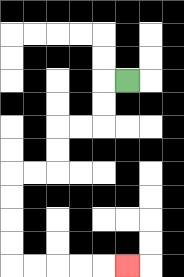{'start': '[5, 3]', 'end': '[5, 11]', 'path_directions': 'L,D,D,L,L,D,D,L,L,D,D,D,D,R,R,R,R,R', 'path_coordinates': '[[5, 3], [4, 3], [4, 4], [4, 5], [3, 5], [2, 5], [2, 6], [2, 7], [1, 7], [0, 7], [0, 8], [0, 9], [0, 10], [0, 11], [1, 11], [2, 11], [3, 11], [4, 11], [5, 11]]'}